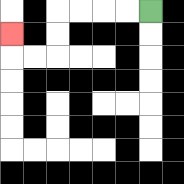{'start': '[6, 0]', 'end': '[0, 1]', 'path_directions': 'L,L,L,L,D,D,L,L,U', 'path_coordinates': '[[6, 0], [5, 0], [4, 0], [3, 0], [2, 0], [2, 1], [2, 2], [1, 2], [0, 2], [0, 1]]'}